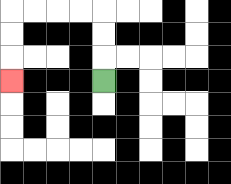{'start': '[4, 3]', 'end': '[0, 3]', 'path_directions': 'U,U,U,L,L,L,L,D,D,D', 'path_coordinates': '[[4, 3], [4, 2], [4, 1], [4, 0], [3, 0], [2, 0], [1, 0], [0, 0], [0, 1], [0, 2], [0, 3]]'}